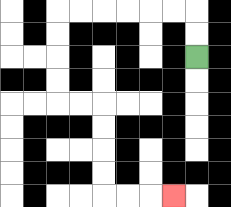{'start': '[8, 2]', 'end': '[7, 8]', 'path_directions': 'U,U,L,L,L,L,L,L,D,D,D,D,R,R,D,D,D,D,R,R,R', 'path_coordinates': '[[8, 2], [8, 1], [8, 0], [7, 0], [6, 0], [5, 0], [4, 0], [3, 0], [2, 0], [2, 1], [2, 2], [2, 3], [2, 4], [3, 4], [4, 4], [4, 5], [4, 6], [4, 7], [4, 8], [5, 8], [6, 8], [7, 8]]'}